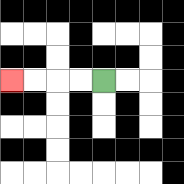{'start': '[4, 3]', 'end': '[0, 3]', 'path_directions': 'L,L,L,L', 'path_coordinates': '[[4, 3], [3, 3], [2, 3], [1, 3], [0, 3]]'}